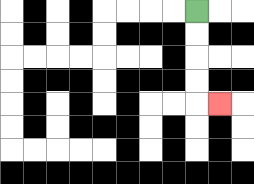{'start': '[8, 0]', 'end': '[9, 4]', 'path_directions': 'D,D,D,D,R', 'path_coordinates': '[[8, 0], [8, 1], [8, 2], [8, 3], [8, 4], [9, 4]]'}